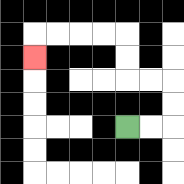{'start': '[5, 5]', 'end': '[1, 2]', 'path_directions': 'R,R,U,U,L,L,U,U,L,L,L,L,D', 'path_coordinates': '[[5, 5], [6, 5], [7, 5], [7, 4], [7, 3], [6, 3], [5, 3], [5, 2], [5, 1], [4, 1], [3, 1], [2, 1], [1, 1], [1, 2]]'}